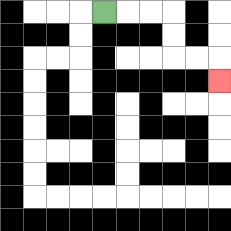{'start': '[4, 0]', 'end': '[9, 3]', 'path_directions': 'R,R,R,D,D,R,R,D', 'path_coordinates': '[[4, 0], [5, 0], [6, 0], [7, 0], [7, 1], [7, 2], [8, 2], [9, 2], [9, 3]]'}